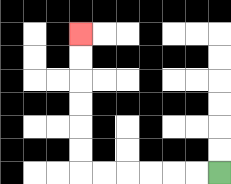{'start': '[9, 7]', 'end': '[3, 1]', 'path_directions': 'L,L,L,L,L,L,U,U,U,U,U,U', 'path_coordinates': '[[9, 7], [8, 7], [7, 7], [6, 7], [5, 7], [4, 7], [3, 7], [3, 6], [3, 5], [3, 4], [3, 3], [3, 2], [3, 1]]'}